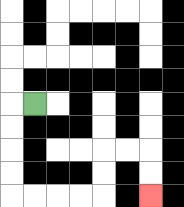{'start': '[1, 4]', 'end': '[6, 8]', 'path_directions': 'L,D,D,D,D,R,R,R,R,U,U,R,R,D,D', 'path_coordinates': '[[1, 4], [0, 4], [0, 5], [0, 6], [0, 7], [0, 8], [1, 8], [2, 8], [3, 8], [4, 8], [4, 7], [4, 6], [5, 6], [6, 6], [6, 7], [6, 8]]'}